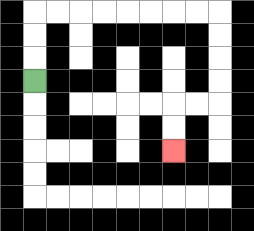{'start': '[1, 3]', 'end': '[7, 6]', 'path_directions': 'U,U,U,R,R,R,R,R,R,R,R,D,D,D,D,L,L,D,D', 'path_coordinates': '[[1, 3], [1, 2], [1, 1], [1, 0], [2, 0], [3, 0], [4, 0], [5, 0], [6, 0], [7, 0], [8, 0], [9, 0], [9, 1], [9, 2], [9, 3], [9, 4], [8, 4], [7, 4], [7, 5], [7, 6]]'}